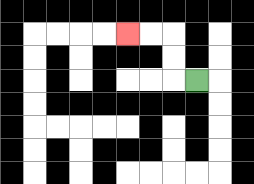{'start': '[8, 3]', 'end': '[5, 1]', 'path_directions': 'L,U,U,L,L', 'path_coordinates': '[[8, 3], [7, 3], [7, 2], [7, 1], [6, 1], [5, 1]]'}